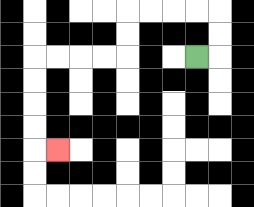{'start': '[8, 2]', 'end': '[2, 6]', 'path_directions': 'R,U,U,L,L,L,L,D,D,L,L,L,L,D,D,D,D,R', 'path_coordinates': '[[8, 2], [9, 2], [9, 1], [9, 0], [8, 0], [7, 0], [6, 0], [5, 0], [5, 1], [5, 2], [4, 2], [3, 2], [2, 2], [1, 2], [1, 3], [1, 4], [1, 5], [1, 6], [2, 6]]'}